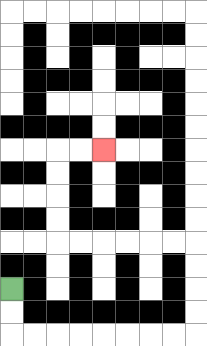{'start': '[0, 12]', 'end': '[4, 6]', 'path_directions': 'D,D,R,R,R,R,R,R,R,R,U,U,U,U,L,L,L,L,L,L,U,U,U,U,R,R', 'path_coordinates': '[[0, 12], [0, 13], [0, 14], [1, 14], [2, 14], [3, 14], [4, 14], [5, 14], [6, 14], [7, 14], [8, 14], [8, 13], [8, 12], [8, 11], [8, 10], [7, 10], [6, 10], [5, 10], [4, 10], [3, 10], [2, 10], [2, 9], [2, 8], [2, 7], [2, 6], [3, 6], [4, 6]]'}